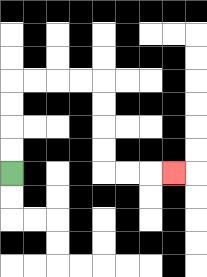{'start': '[0, 7]', 'end': '[7, 7]', 'path_directions': 'U,U,U,U,R,R,R,R,D,D,D,D,R,R,R', 'path_coordinates': '[[0, 7], [0, 6], [0, 5], [0, 4], [0, 3], [1, 3], [2, 3], [3, 3], [4, 3], [4, 4], [4, 5], [4, 6], [4, 7], [5, 7], [6, 7], [7, 7]]'}